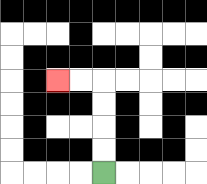{'start': '[4, 7]', 'end': '[2, 3]', 'path_directions': 'U,U,U,U,L,L', 'path_coordinates': '[[4, 7], [4, 6], [4, 5], [4, 4], [4, 3], [3, 3], [2, 3]]'}